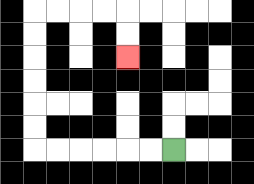{'start': '[7, 6]', 'end': '[5, 2]', 'path_directions': 'L,L,L,L,L,L,U,U,U,U,U,U,R,R,R,R,D,D', 'path_coordinates': '[[7, 6], [6, 6], [5, 6], [4, 6], [3, 6], [2, 6], [1, 6], [1, 5], [1, 4], [1, 3], [1, 2], [1, 1], [1, 0], [2, 0], [3, 0], [4, 0], [5, 0], [5, 1], [5, 2]]'}